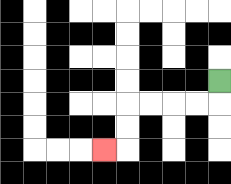{'start': '[9, 3]', 'end': '[4, 6]', 'path_directions': 'D,L,L,L,L,D,D,L', 'path_coordinates': '[[9, 3], [9, 4], [8, 4], [7, 4], [6, 4], [5, 4], [5, 5], [5, 6], [4, 6]]'}